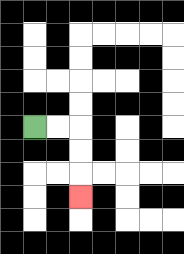{'start': '[1, 5]', 'end': '[3, 8]', 'path_directions': 'R,R,D,D,D', 'path_coordinates': '[[1, 5], [2, 5], [3, 5], [3, 6], [3, 7], [3, 8]]'}